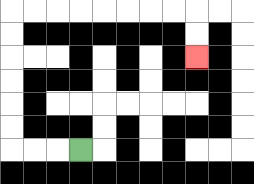{'start': '[3, 6]', 'end': '[8, 2]', 'path_directions': 'L,L,L,U,U,U,U,U,U,R,R,R,R,R,R,R,R,D,D', 'path_coordinates': '[[3, 6], [2, 6], [1, 6], [0, 6], [0, 5], [0, 4], [0, 3], [0, 2], [0, 1], [0, 0], [1, 0], [2, 0], [3, 0], [4, 0], [5, 0], [6, 0], [7, 0], [8, 0], [8, 1], [8, 2]]'}